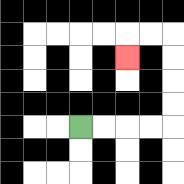{'start': '[3, 5]', 'end': '[5, 2]', 'path_directions': 'R,R,R,R,U,U,U,U,L,L,D', 'path_coordinates': '[[3, 5], [4, 5], [5, 5], [6, 5], [7, 5], [7, 4], [7, 3], [7, 2], [7, 1], [6, 1], [5, 1], [5, 2]]'}